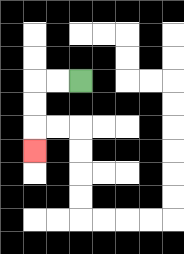{'start': '[3, 3]', 'end': '[1, 6]', 'path_directions': 'L,L,D,D,D', 'path_coordinates': '[[3, 3], [2, 3], [1, 3], [1, 4], [1, 5], [1, 6]]'}